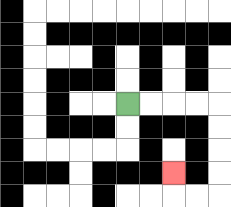{'start': '[5, 4]', 'end': '[7, 7]', 'path_directions': 'R,R,R,R,D,D,D,D,L,L,U', 'path_coordinates': '[[5, 4], [6, 4], [7, 4], [8, 4], [9, 4], [9, 5], [9, 6], [9, 7], [9, 8], [8, 8], [7, 8], [7, 7]]'}